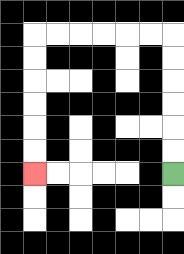{'start': '[7, 7]', 'end': '[1, 7]', 'path_directions': 'U,U,U,U,U,U,L,L,L,L,L,L,D,D,D,D,D,D', 'path_coordinates': '[[7, 7], [7, 6], [7, 5], [7, 4], [7, 3], [7, 2], [7, 1], [6, 1], [5, 1], [4, 1], [3, 1], [2, 1], [1, 1], [1, 2], [1, 3], [1, 4], [1, 5], [1, 6], [1, 7]]'}